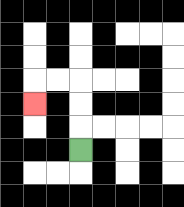{'start': '[3, 6]', 'end': '[1, 4]', 'path_directions': 'U,U,U,L,L,D', 'path_coordinates': '[[3, 6], [3, 5], [3, 4], [3, 3], [2, 3], [1, 3], [1, 4]]'}